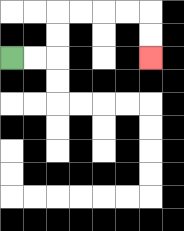{'start': '[0, 2]', 'end': '[6, 2]', 'path_directions': 'R,R,U,U,R,R,R,R,D,D', 'path_coordinates': '[[0, 2], [1, 2], [2, 2], [2, 1], [2, 0], [3, 0], [4, 0], [5, 0], [6, 0], [6, 1], [6, 2]]'}